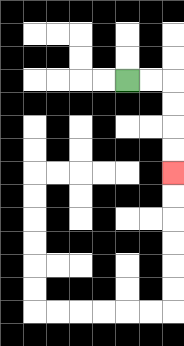{'start': '[5, 3]', 'end': '[7, 7]', 'path_directions': 'R,R,D,D,D,D', 'path_coordinates': '[[5, 3], [6, 3], [7, 3], [7, 4], [7, 5], [7, 6], [7, 7]]'}